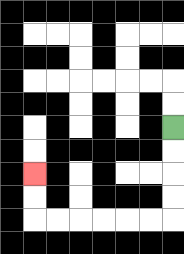{'start': '[7, 5]', 'end': '[1, 7]', 'path_directions': 'D,D,D,D,L,L,L,L,L,L,U,U', 'path_coordinates': '[[7, 5], [7, 6], [7, 7], [7, 8], [7, 9], [6, 9], [5, 9], [4, 9], [3, 9], [2, 9], [1, 9], [1, 8], [1, 7]]'}